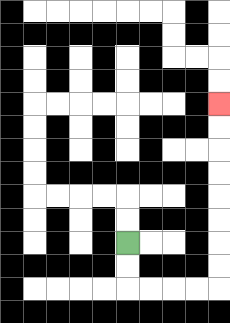{'start': '[5, 10]', 'end': '[9, 4]', 'path_directions': 'D,D,R,R,R,R,U,U,U,U,U,U,U,U', 'path_coordinates': '[[5, 10], [5, 11], [5, 12], [6, 12], [7, 12], [8, 12], [9, 12], [9, 11], [9, 10], [9, 9], [9, 8], [9, 7], [9, 6], [9, 5], [9, 4]]'}